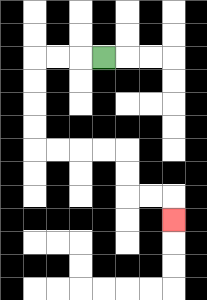{'start': '[4, 2]', 'end': '[7, 9]', 'path_directions': 'L,L,L,D,D,D,D,R,R,R,R,D,D,R,R,D', 'path_coordinates': '[[4, 2], [3, 2], [2, 2], [1, 2], [1, 3], [1, 4], [1, 5], [1, 6], [2, 6], [3, 6], [4, 6], [5, 6], [5, 7], [5, 8], [6, 8], [7, 8], [7, 9]]'}